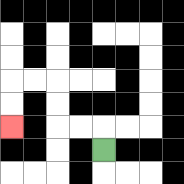{'start': '[4, 6]', 'end': '[0, 5]', 'path_directions': 'U,L,L,U,U,L,L,D,D', 'path_coordinates': '[[4, 6], [4, 5], [3, 5], [2, 5], [2, 4], [2, 3], [1, 3], [0, 3], [0, 4], [0, 5]]'}